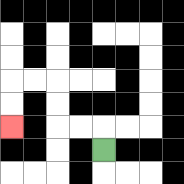{'start': '[4, 6]', 'end': '[0, 5]', 'path_directions': 'U,L,L,U,U,L,L,D,D', 'path_coordinates': '[[4, 6], [4, 5], [3, 5], [2, 5], [2, 4], [2, 3], [1, 3], [0, 3], [0, 4], [0, 5]]'}